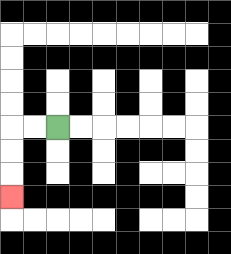{'start': '[2, 5]', 'end': '[0, 8]', 'path_directions': 'L,L,D,D,D', 'path_coordinates': '[[2, 5], [1, 5], [0, 5], [0, 6], [0, 7], [0, 8]]'}